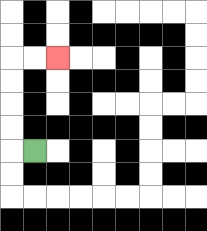{'start': '[1, 6]', 'end': '[2, 2]', 'path_directions': 'L,U,U,U,U,R,R', 'path_coordinates': '[[1, 6], [0, 6], [0, 5], [0, 4], [0, 3], [0, 2], [1, 2], [2, 2]]'}